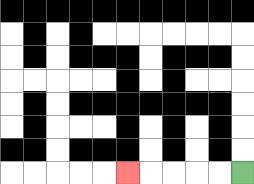{'start': '[10, 7]', 'end': '[5, 7]', 'path_directions': 'L,L,L,L,L', 'path_coordinates': '[[10, 7], [9, 7], [8, 7], [7, 7], [6, 7], [5, 7]]'}